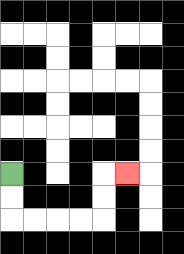{'start': '[0, 7]', 'end': '[5, 7]', 'path_directions': 'D,D,R,R,R,R,U,U,R', 'path_coordinates': '[[0, 7], [0, 8], [0, 9], [1, 9], [2, 9], [3, 9], [4, 9], [4, 8], [4, 7], [5, 7]]'}